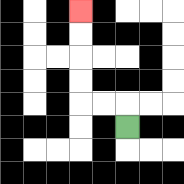{'start': '[5, 5]', 'end': '[3, 0]', 'path_directions': 'U,L,L,U,U,U,U', 'path_coordinates': '[[5, 5], [5, 4], [4, 4], [3, 4], [3, 3], [3, 2], [3, 1], [3, 0]]'}